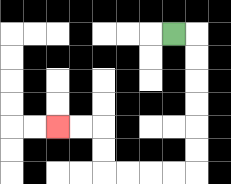{'start': '[7, 1]', 'end': '[2, 5]', 'path_directions': 'R,D,D,D,D,D,D,L,L,L,L,U,U,L,L', 'path_coordinates': '[[7, 1], [8, 1], [8, 2], [8, 3], [8, 4], [8, 5], [8, 6], [8, 7], [7, 7], [6, 7], [5, 7], [4, 7], [4, 6], [4, 5], [3, 5], [2, 5]]'}